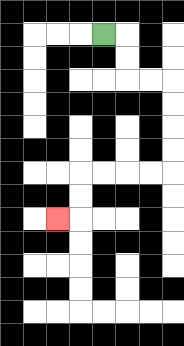{'start': '[4, 1]', 'end': '[2, 9]', 'path_directions': 'R,D,D,R,R,D,D,D,D,L,L,L,L,D,D,L', 'path_coordinates': '[[4, 1], [5, 1], [5, 2], [5, 3], [6, 3], [7, 3], [7, 4], [7, 5], [7, 6], [7, 7], [6, 7], [5, 7], [4, 7], [3, 7], [3, 8], [3, 9], [2, 9]]'}